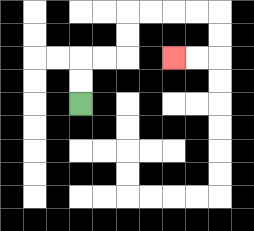{'start': '[3, 4]', 'end': '[7, 2]', 'path_directions': 'U,U,R,R,U,U,R,R,R,R,D,D,L,L', 'path_coordinates': '[[3, 4], [3, 3], [3, 2], [4, 2], [5, 2], [5, 1], [5, 0], [6, 0], [7, 0], [8, 0], [9, 0], [9, 1], [9, 2], [8, 2], [7, 2]]'}